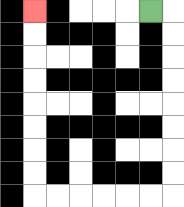{'start': '[6, 0]', 'end': '[1, 0]', 'path_directions': 'R,D,D,D,D,D,D,D,D,L,L,L,L,L,L,U,U,U,U,U,U,U,U', 'path_coordinates': '[[6, 0], [7, 0], [7, 1], [7, 2], [7, 3], [7, 4], [7, 5], [7, 6], [7, 7], [7, 8], [6, 8], [5, 8], [4, 8], [3, 8], [2, 8], [1, 8], [1, 7], [1, 6], [1, 5], [1, 4], [1, 3], [1, 2], [1, 1], [1, 0]]'}